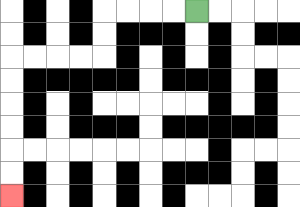{'start': '[8, 0]', 'end': '[0, 8]', 'path_directions': 'L,L,L,L,D,D,L,L,L,L,D,D,D,D,D,D', 'path_coordinates': '[[8, 0], [7, 0], [6, 0], [5, 0], [4, 0], [4, 1], [4, 2], [3, 2], [2, 2], [1, 2], [0, 2], [0, 3], [0, 4], [0, 5], [0, 6], [0, 7], [0, 8]]'}